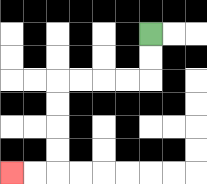{'start': '[6, 1]', 'end': '[0, 7]', 'path_directions': 'D,D,L,L,L,L,D,D,D,D,L,L', 'path_coordinates': '[[6, 1], [6, 2], [6, 3], [5, 3], [4, 3], [3, 3], [2, 3], [2, 4], [2, 5], [2, 6], [2, 7], [1, 7], [0, 7]]'}